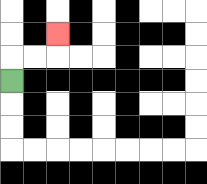{'start': '[0, 3]', 'end': '[2, 1]', 'path_directions': 'U,R,R,U', 'path_coordinates': '[[0, 3], [0, 2], [1, 2], [2, 2], [2, 1]]'}